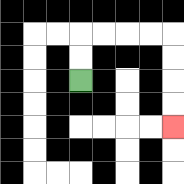{'start': '[3, 3]', 'end': '[7, 5]', 'path_directions': 'U,U,R,R,R,R,D,D,D,D', 'path_coordinates': '[[3, 3], [3, 2], [3, 1], [4, 1], [5, 1], [6, 1], [7, 1], [7, 2], [7, 3], [7, 4], [7, 5]]'}